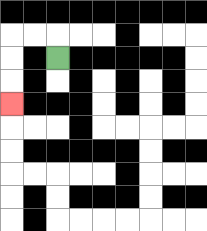{'start': '[2, 2]', 'end': '[0, 4]', 'path_directions': 'U,L,L,D,D,D', 'path_coordinates': '[[2, 2], [2, 1], [1, 1], [0, 1], [0, 2], [0, 3], [0, 4]]'}